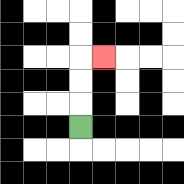{'start': '[3, 5]', 'end': '[4, 2]', 'path_directions': 'U,U,U,R', 'path_coordinates': '[[3, 5], [3, 4], [3, 3], [3, 2], [4, 2]]'}